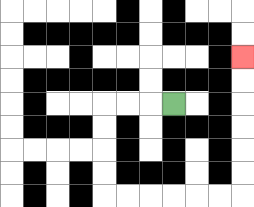{'start': '[7, 4]', 'end': '[10, 2]', 'path_directions': 'L,L,L,D,D,D,D,R,R,R,R,R,R,U,U,U,U,U,U', 'path_coordinates': '[[7, 4], [6, 4], [5, 4], [4, 4], [4, 5], [4, 6], [4, 7], [4, 8], [5, 8], [6, 8], [7, 8], [8, 8], [9, 8], [10, 8], [10, 7], [10, 6], [10, 5], [10, 4], [10, 3], [10, 2]]'}